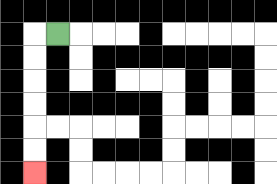{'start': '[2, 1]', 'end': '[1, 7]', 'path_directions': 'L,D,D,D,D,D,D', 'path_coordinates': '[[2, 1], [1, 1], [1, 2], [1, 3], [1, 4], [1, 5], [1, 6], [1, 7]]'}